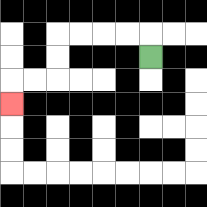{'start': '[6, 2]', 'end': '[0, 4]', 'path_directions': 'U,L,L,L,L,D,D,L,L,D', 'path_coordinates': '[[6, 2], [6, 1], [5, 1], [4, 1], [3, 1], [2, 1], [2, 2], [2, 3], [1, 3], [0, 3], [0, 4]]'}